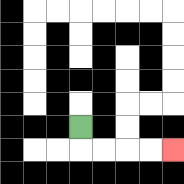{'start': '[3, 5]', 'end': '[7, 6]', 'path_directions': 'D,R,R,R,R', 'path_coordinates': '[[3, 5], [3, 6], [4, 6], [5, 6], [6, 6], [7, 6]]'}